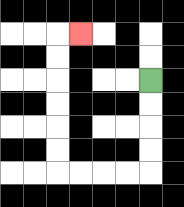{'start': '[6, 3]', 'end': '[3, 1]', 'path_directions': 'D,D,D,D,L,L,L,L,U,U,U,U,U,U,R', 'path_coordinates': '[[6, 3], [6, 4], [6, 5], [6, 6], [6, 7], [5, 7], [4, 7], [3, 7], [2, 7], [2, 6], [2, 5], [2, 4], [2, 3], [2, 2], [2, 1], [3, 1]]'}